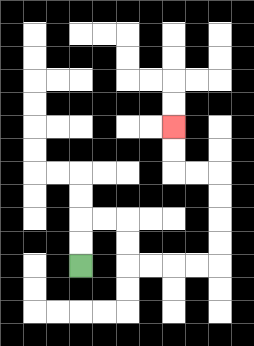{'start': '[3, 11]', 'end': '[7, 5]', 'path_directions': 'U,U,R,R,D,D,R,R,R,R,U,U,U,U,L,L,U,U', 'path_coordinates': '[[3, 11], [3, 10], [3, 9], [4, 9], [5, 9], [5, 10], [5, 11], [6, 11], [7, 11], [8, 11], [9, 11], [9, 10], [9, 9], [9, 8], [9, 7], [8, 7], [7, 7], [7, 6], [7, 5]]'}